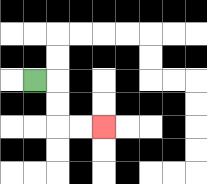{'start': '[1, 3]', 'end': '[4, 5]', 'path_directions': 'R,D,D,R,R', 'path_coordinates': '[[1, 3], [2, 3], [2, 4], [2, 5], [3, 5], [4, 5]]'}